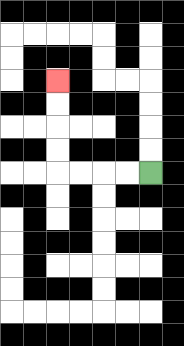{'start': '[6, 7]', 'end': '[2, 3]', 'path_directions': 'L,L,L,L,U,U,U,U', 'path_coordinates': '[[6, 7], [5, 7], [4, 7], [3, 7], [2, 7], [2, 6], [2, 5], [2, 4], [2, 3]]'}